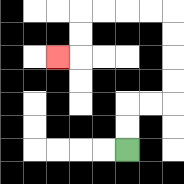{'start': '[5, 6]', 'end': '[2, 2]', 'path_directions': 'U,U,R,R,U,U,U,U,L,L,L,L,D,D,L', 'path_coordinates': '[[5, 6], [5, 5], [5, 4], [6, 4], [7, 4], [7, 3], [7, 2], [7, 1], [7, 0], [6, 0], [5, 0], [4, 0], [3, 0], [3, 1], [3, 2], [2, 2]]'}